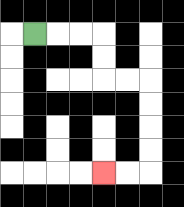{'start': '[1, 1]', 'end': '[4, 7]', 'path_directions': 'R,R,R,D,D,R,R,D,D,D,D,L,L', 'path_coordinates': '[[1, 1], [2, 1], [3, 1], [4, 1], [4, 2], [4, 3], [5, 3], [6, 3], [6, 4], [6, 5], [6, 6], [6, 7], [5, 7], [4, 7]]'}